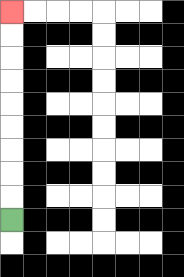{'start': '[0, 9]', 'end': '[0, 0]', 'path_directions': 'U,U,U,U,U,U,U,U,U', 'path_coordinates': '[[0, 9], [0, 8], [0, 7], [0, 6], [0, 5], [0, 4], [0, 3], [0, 2], [0, 1], [0, 0]]'}